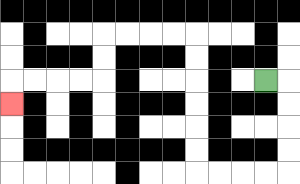{'start': '[11, 3]', 'end': '[0, 4]', 'path_directions': 'R,D,D,D,D,L,L,L,L,U,U,U,U,U,U,L,L,L,L,D,D,L,L,L,L,D', 'path_coordinates': '[[11, 3], [12, 3], [12, 4], [12, 5], [12, 6], [12, 7], [11, 7], [10, 7], [9, 7], [8, 7], [8, 6], [8, 5], [8, 4], [8, 3], [8, 2], [8, 1], [7, 1], [6, 1], [5, 1], [4, 1], [4, 2], [4, 3], [3, 3], [2, 3], [1, 3], [0, 3], [0, 4]]'}